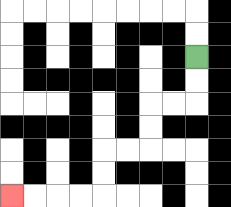{'start': '[8, 2]', 'end': '[0, 8]', 'path_directions': 'D,D,L,L,D,D,L,L,D,D,L,L,L,L', 'path_coordinates': '[[8, 2], [8, 3], [8, 4], [7, 4], [6, 4], [6, 5], [6, 6], [5, 6], [4, 6], [4, 7], [4, 8], [3, 8], [2, 8], [1, 8], [0, 8]]'}